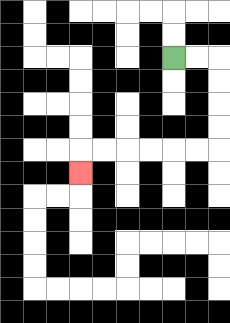{'start': '[7, 2]', 'end': '[3, 7]', 'path_directions': 'R,R,D,D,D,D,L,L,L,L,L,L,D', 'path_coordinates': '[[7, 2], [8, 2], [9, 2], [9, 3], [9, 4], [9, 5], [9, 6], [8, 6], [7, 6], [6, 6], [5, 6], [4, 6], [3, 6], [3, 7]]'}